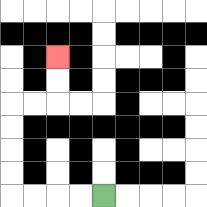{'start': '[4, 8]', 'end': '[2, 2]', 'path_directions': 'L,L,L,L,U,U,U,U,R,R,U,U', 'path_coordinates': '[[4, 8], [3, 8], [2, 8], [1, 8], [0, 8], [0, 7], [0, 6], [0, 5], [0, 4], [1, 4], [2, 4], [2, 3], [2, 2]]'}